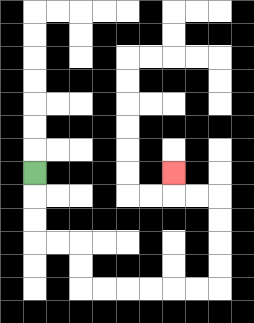{'start': '[1, 7]', 'end': '[7, 7]', 'path_directions': 'D,D,D,R,R,D,D,R,R,R,R,R,R,U,U,U,U,L,L,U', 'path_coordinates': '[[1, 7], [1, 8], [1, 9], [1, 10], [2, 10], [3, 10], [3, 11], [3, 12], [4, 12], [5, 12], [6, 12], [7, 12], [8, 12], [9, 12], [9, 11], [9, 10], [9, 9], [9, 8], [8, 8], [7, 8], [7, 7]]'}